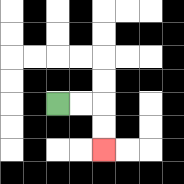{'start': '[2, 4]', 'end': '[4, 6]', 'path_directions': 'R,R,D,D', 'path_coordinates': '[[2, 4], [3, 4], [4, 4], [4, 5], [4, 6]]'}